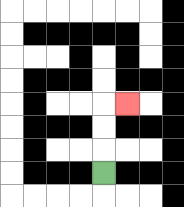{'start': '[4, 7]', 'end': '[5, 4]', 'path_directions': 'U,U,U,R', 'path_coordinates': '[[4, 7], [4, 6], [4, 5], [4, 4], [5, 4]]'}